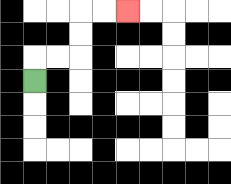{'start': '[1, 3]', 'end': '[5, 0]', 'path_directions': 'U,R,R,U,U,R,R', 'path_coordinates': '[[1, 3], [1, 2], [2, 2], [3, 2], [3, 1], [3, 0], [4, 0], [5, 0]]'}